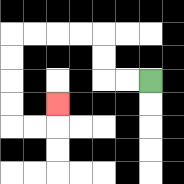{'start': '[6, 3]', 'end': '[2, 4]', 'path_directions': 'L,L,U,U,L,L,L,L,D,D,D,D,R,R,U', 'path_coordinates': '[[6, 3], [5, 3], [4, 3], [4, 2], [4, 1], [3, 1], [2, 1], [1, 1], [0, 1], [0, 2], [0, 3], [0, 4], [0, 5], [1, 5], [2, 5], [2, 4]]'}